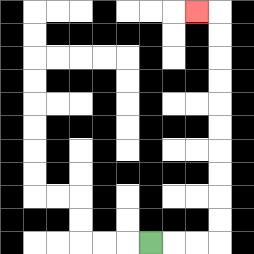{'start': '[6, 10]', 'end': '[8, 0]', 'path_directions': 'R,R,R,U,U,U,U,U,U,U,U,U,U,L', 'path_coordinates': '[[6, 10], [7, 10], [8, 10], [9, 10], [9, 9], [9, 8], [9, 7], [9, 6], [9, 5], [9, 4], [9, 3], [9, 2], [9, 1], [9, 0], [8, 0]]'}